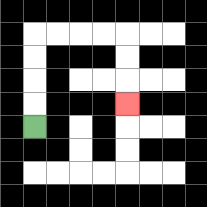{'start': '[1, 5]', 'end': '[5, 4]', 'path_directions': 'U,U,U,U,R,R,R,R,D,D,D', 'path_coordinates': '[[1, 5], [1, 4], [1, 3], [1, 2], [1, 1], [2, 1], [3, 1], [4, 1], [5, 1], [5, 2], [5, 3], [5, 4]]'}